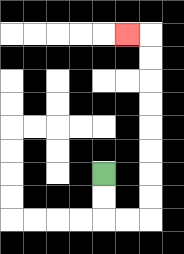{'start': '[4, 7]', 'end': '[5, 1]', 'path_directions': 'D,D,R,R,U,U,U,U,U,U,U,U,L', 'path_coordinates': '[[4, 7], [4, 8], [4, 9], [5, 9], [6, 9], [6, 8], [6, 7], [6, 6], [6, 5], [6, 4], [6, 3], [6, 2], [6, 1], [5, 1]]'}